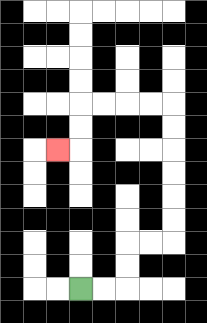{'start': '[3, 12]', 'end': '[2, 6]', 'path_directions': 'R,R,U,U,R,R,U,U,U,U,U,U,L,L,L,L,D,D,L', 'path_coordinates': '[[3, 12], [4, 12], [5, 12], [5, 11], [5, 10], [6, 10], [7, 10], [7, 9], [7, 8], [7, 7], [7, 6], [7, 5], [7, 4], [6, 4], [5, 4], [4, 4], [3, 4], [3, 5], [3, 6], [2, 6]]'}